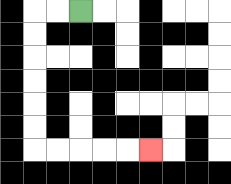{'start': '[3, 0]', 'end': '[6, 6]', 'path_directions': 'L,L,D,D,D,D,D,D,R,R,R,R,R', 'path_coordinates': '[[3, 0], [2, 0], [1, 0], [1, 1], [1, 2], [1, 3], [1, 4], [1, 5], [1, 6], [2, 6], [3, 6], [4, 6], [5, 6], [6, 6]]'}